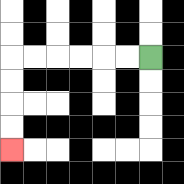{'start': '[6, 2]', 'end': '[0, 6]', 'path_directions': 'L,L,L,L,L,L,D,D,D,D', 'path_coordinates': '[[6, 2], [5, 2], [4, 2], [3, 2], [2, 2], [1, 2], [0, 2], [0, 3], [0, 4], [0, 5], [0, 6]]'}